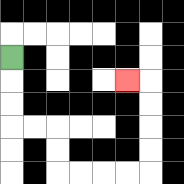{'start': '[0, 2]', 'end': '[5, 3]', 'path_directions': 'D,D,D,R,R,D,D,R,R,R,R,U,U,U,U,L', 'path_coordinates': '[[0, 2], [0, 3], [0, 4], [0, 5], [1, 5], [2, 5], [2, 6], [2, 7], [3, 7], [4, 7], [5, 7], [6, 7], [6, 6], [6, 5], [6, 4], [6, 3], [5, 3]]'}